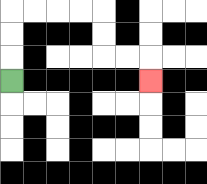{'start': '[0, 3]', 'end': '[6, 3]', 'path_directions': 'U,U,U,R,R,R,R,D,D,R,R,D', 'path_coordinates': '[[0, 3], [0, 2], [0, 1], [0, 0], [1, 0], [2, 0], [3, 0], [4, 0], [4, 1], [4, 2], [5, 2], [6, 2], [6, 3]]'}